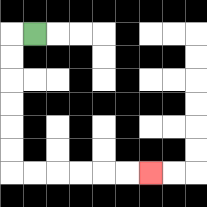{'start': '[1, 1]', 'end': '[6, 7]', 'path_directions': 'L,D,D,D,D,D,D,R,R,R,R,R,R', 'path_coordinates': '[[1, 1], [0, 1], [0, 2], [0, 3], [0, 4], [0, 5], [0, 6], [0, 7], [1, 7], [2, 7], [3, 7], [4, 7], [5, 7], [6, 7]]'}